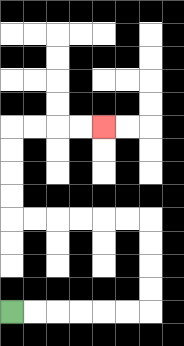{'start': '[0, 13]', 'end': '[4, 5]', 'path_directions': 'R,R,R,R,R,R,U,U,U,U,L,L,L,L,L,L,U,U,U,U,R,R,R,R', 'path_coordinates': '[[0, 13], [1, 13], [2, 13], [3, 13], [4, 13], [5, 13], [6, 13], [6, 12], [6, 11], [6, 10], [6, 9], [5, 9], [4, 9], [3, 9], [2, 9], [1, 9], [0, 9], [0, 8], [0, 7], [0, 6], [0, 5], [1, 5], [2, 5], [3, 5], [4, 5]]'}